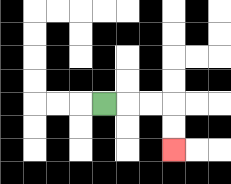{'start': '[4, 4]', 'end': '[7, 6]', 'path_directions': 'R,R,R,D,D', 'path_coordinates': '[[4, 4], [5, 4], [6, 4], [7, 4], [7, 5], [7, 6]]'}